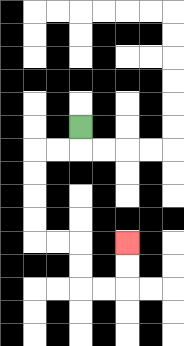{'start': '[3, 5]', 'end': '[5, 10]', 'path_directions': 'D,L,L,D,D,D,D,R,R,D,D,R,R,U,U', 'path_coordinates': '[[3, 5], [3, 6], [2, 6], [1, 6], [1, 7], [1, 8], [1, 9], [1, 10], [2, 10], [3, 10], [3, 11], [3, 12], [4, 12], [5, 12], [5, 11], [5, 10]]'}